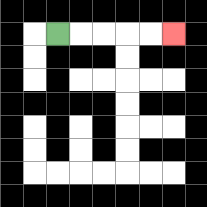{'start': '[2, 1]', 'end': '[7, 1]', 'path_directions': 'R,R,R,R,R', 'path_coordinates': '[[2, 1], [3, 1], [4, 1], [5, 1], [6, 1], [7, 1]]'}